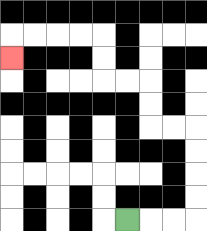{'start': '[5, 9]', 'end': '[0, 2]', 'path_directions': 'R,R,R,U,U,U,U,L,L,U,U,L,L,U,U,L,L,L,L,D', 'path_coordinates': '[[5, 9], [6, 9], [7, 9], [8, 9], [8, 8], [8, 7], [8, 6], [8, 5], [7, 5], [6, 5], [6, 4], [6, 3], [5, 3], [4, 3], [4, 2], [4, 1], [3, 1], [2, 1], [1, 1], [0, 1], [0, 2]]'}